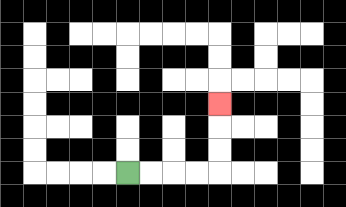{'start': '[5, 7]', 'end': '[9, 4]', 'path_directions': 'R,R,R,R,U,U,U', 'path_coordinates': '[[5, 7], [6, 7], [7, 7], [8, 7], [9, 7], [9, 6], [9, 5], [9, 4]]'}